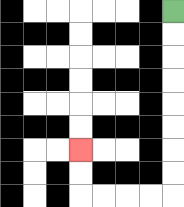{'start': '[7, 0]', 'end': '[3, 6]', 'path_directions': 'D,D,D,D,D,D,D,D,L,L,L,L,U,U', 'path_coordinates': '[[7, 0], [7, 1], [7, 2], [7, 3], [7, 4], [7, 5], [7, 6], [7, 7], [7, 8], [6, 8], [5, 8], [4, 8], [3, 8], [3, 7], [3, 6]]'}